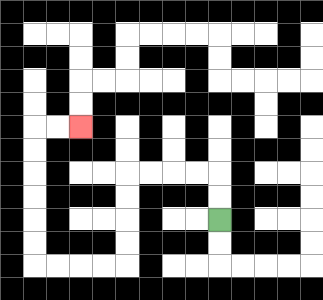{'start': '[9, 9]', 'end': '[3, 5]', 'path_directions': 'U,U,L,L,L,L,D,D,D,D,L,L,L,L,U,U,U,U,U,U,R,R', 'path_coordinates': '[[9, 9], [9, 8], [9, 7], [8, 7], [7, 7], [6, 7], [5, 7], [5, 8], [5, 9], [5, 10], [5, 11], [4, 11], [3, 11], [2, 11], [1, 11], [1, 10], [1, 9], [1, 8], [1, 7], [1, 6], [1, 5], [2, 5], [3, 5]]'}